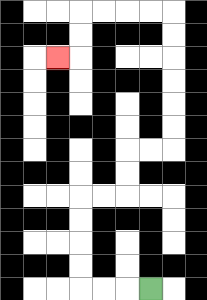{'start': '[6, 12]', 'end': '[2, 2]', 'path_directions': 'L,L,L,U,U,U,U,R,R,U,U,R,R,U,U,U,U,U,U,L,L,L,L,D,D,L', 'path_coordinates': '[[6, 12], [5, 12], [4, 12], [3, 12], [3, 11], [3, 10], [3, 9], [3, 8], [4, 8], [5, 8], [5, 7], [5, 6], [6, 6], [7, 6], [7, 5], [7, 4], [7, 3], [7, 2], [7, 1], [7, 0], [6, 0], [5, 0], [4, 0], [3, 0], [3, 1], [3, 2], [2, 2]]'}